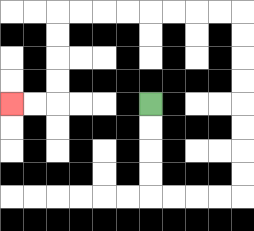{'start': '[6, 4]', 'end': '[0, 4]', 'path_directions': 'D,D,D,D,R,R,R,R,U,U,U,U,U,U,U,U,L,L,L,L,L,L,L,L,D,D,D,D,L,L', 'path_coordinates': '[[6, 4], [6, 5], [6, 6], [6, 7], [6, 8], [7, 8], [8, 8], [9, 8], [10, 8], [10, 7], [10, 6], [10, 5], [10, 4], [10, 3], [10, 2], [10, 1], [10, 0], [9, 0], [8, 0], [7, 0], [6, 0], [5, 0], [4, 0], [3, 0], [2, 0], [2, 1], [2, 2], [2, 3], [2, 4], [1, 4], [0, 4]]'}